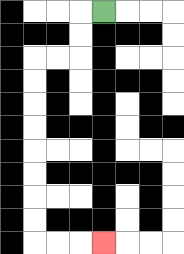{'start': '[4, 0]', 'end': '[4, 10]', 'path_directions': 'L,D,D,L,L,D,D,D,D,D,D,D,D,R,R,R', 'path_coordinates': '[[4, 0], [3, 0], [3, 1], [3, 2], [2, 2], [1, 2], [1, 3], [1, 4], [1, 5], [1, 6], [1, 7], [1, 8], [1, 9], [1, 10], [2, 10], [3, 10], [4, 10]]'}